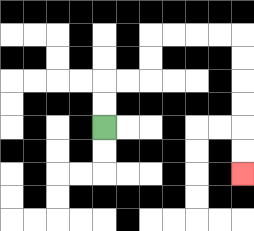{'start': '[4, 5]', 'end': '[10, 7]', 'path_directions': 'U,U,R,R,U,U,R,R,R,R,D,D,D,D,D,D', 'path_coordinates': '[[4, 5], [4, 4], [4, 3], [5, 3], [6, 3], [6, 2], [6, 1], [7, 1], [8, 1], [9, 1], [10, 1], [10, 2], [10, 3], [10, 4], [10, 5], [10, 6], [10, 7]]'}